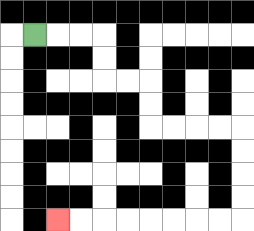{'start': '[1, 1]', 'end': '[2, 9]', 'path_directions': 'R,R,R,D,D,R,R,D,D,R,R,R,R,D,D,D,D,L,L,L,L,L,L,L,L', 'path_coordinates': '[[1, 1], [2, 1], [3, 1], [4, 1], [4, 2], [4, 3], [5, 3], [6, 3], [6, 4], [6, 5], [7, 5], [8, 5], [9, 5], [10, 5], [10, 6], [10, 7], [10, 8], [10, 9], [9, 9], [8, 9], [7, 9], [6, 9], [5, 9], [4, 9], [3, 9], [2, 9]]'}